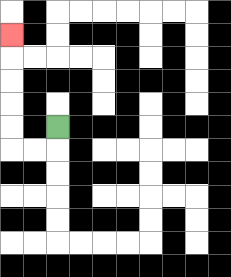{'start': '[2, 5]', 'end': '[0, 1]', 'path_directions': 'D,L,L,U,U,U,U,U', 'path_coordinates': '[[2, 5], [2, 6], [1, 6], [0, 6], [0, 5], [0, 4], [0, 3], [0, 2], [0, 1]]'}